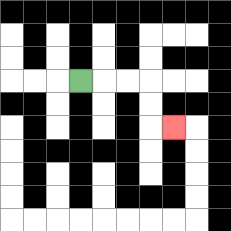{'start': '[3, 3]', 'end': '[7, 5]', 'path_directions': 'R,R,R,D,D,R', 'path_coordinates': '[[3, 3], [4, 3], [5, 3], [6, 3], [6, 4], [6, 5], [7, 5]]'}